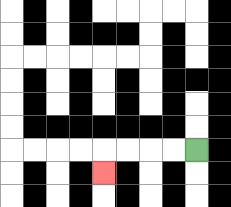{'start': '[8, 6]', 'end': '[4, 7]', 'path_directions': 'L,L,L,L,D', 'path_coordinates': '[[8, 6], [7, 6], [6, 6], [5, 6], [4, 6], [4, 7]]'}